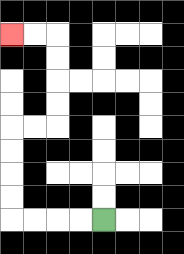{'start': '[4, 9]', 'end': '[0, 1]', 'path_directions': 'L,L,L,L,U,U,U,U,R,R,U,U,U,U,L,L', 'path_coordinates': '[[4, 9], [3, 9], [2, 9], [1, 9], [0, 9], [0, 8], [0, 7], [0, 6], [0, 5], [1, 5], [2, 5], [2, 4], [2, 3], [2, 2], [2, 1], [1, 1], [0, 1]]'}